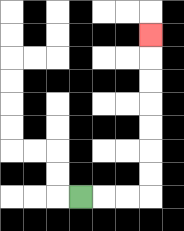{'start': '[3, 8]', 'end': '[6, 1]', 'path_directions': 'R,R,R,U,U,U,U,U,U,U', 'path_coordinates': '[[3, 8], [4, 8], [5, 8], [6, 8], [6, 7], [6, 6], [6, 5], [6, 4], [6, 3], [6, 2], [6, 1]]'}